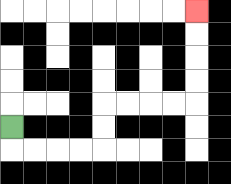{'start': '[0, 5]', 'end': '[8, 0]', 'path_directions': 'D,R,R,R,R,U,U,R,R,R,R,U,U,U,U', 'path_coordinates': '[[0, 5], [0, 6], [1, 6], [2, 6], [3, 6], [4, 6], [4, 5], [4, 4], [5, 4], [6, 4], [7, 4], [8, 4], [8, 3], [8, 2], [8, 1], [8, 0]]'}